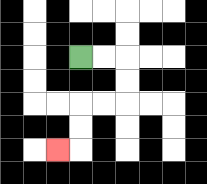{'start': '[3, 2]', 'end': '[2, 6]', 'path_directions': 'R,R,D,D,L,L,D,D,L', 'path_coordinates': '[[3, 2], [4, 2], [5, 2], [5, 3], [5, 4], [4, 4], [3, 4], [3, 5], [3, 6], [2, 6]]'}